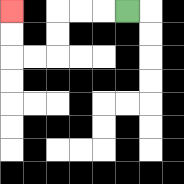{'start': '[5, 0]', 'end': '[0, 0]', 'path_directions': 'L,L,L,D,D,L,L,U,U', 'path_coordinates': '[[5, 0], [4, 0], [3, 0], [2, 0], [2, 1], [2, 2], [1, 2], [0, 2], [0, 1], [0, 0]]'}